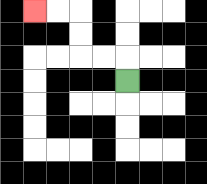{'start': '[5, 3]', 'end': '[1, 0]', 'path_directions': 'U,L,L,U,U,L,L', 'path_coordinates': '[[5, 3], [5, 2], [4, 2], [3, 2], [3, 1], [3, 0], [2, 0], [1, 0]]'}